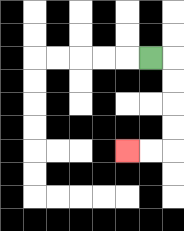{'start': '[6, 2]', 'end': '[5, 6]', 'path_directions': 'R,D,D,D,D,L,L', 'path_coordinates': '[[6, 2], [7, 2], [7, 3], [7, 4], [7, 5], [7, 6], [6, 6], [5, 6]]'}